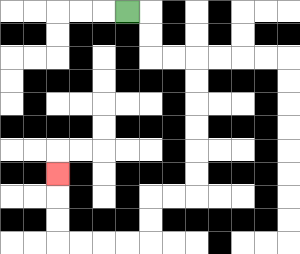{'start': '[5, 0]', 'end': '[2, 7]', 'path_directions': 'R,D,D,R,R,D,D,D,D,D,D,L,L,D,D,L,L,L,L,U,U,U', 'path_coordinates': '[[5, 0], [6, 0], [6, 1], [6, 2], [7, 2], [8, 2], [8, 3], [8, 4], [8, 5], [8, 6], [8, 7], [8, 8], [7, 8], [6, 8], [6, 9], [6, 10], [5, 10], [4, 10], [3, 10], [2, 10], [2, 9], [2, 8], [2, 7]]'}